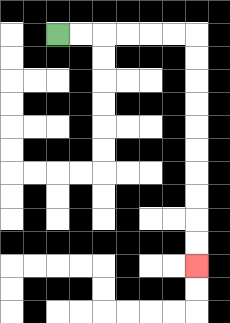{'start': '[2, 1]', 'end': '[8, 11]', 'path_directions': 'R,R,R,R,R,R,D,D,D,D,D,D,D,D,D,D', 'path_coordinates': '[[2, 1], [3, 1], [4, 1], [5, 1], [6, 1], [7, 1], [8, 1], [8, 2], [8, 3], [8, 4], [8, 5], [8, 6], [8, 7], [8, 8], [8, 9], [8, 10], [8, 11]]'}